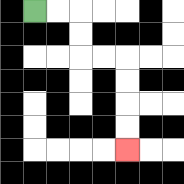{'start': '[1, 0]', 'end': '[5, 6]', 'path_directions': 'R,R,D,D,R,R,D,D,D,D', 'path_coordinates': '[[1, 0], [2, 0], [3, 0], [3, 1], [3, 2], [4, 2], [5, 2], [5, 3], [5, 4], [5, 5], [5, 6]]'}